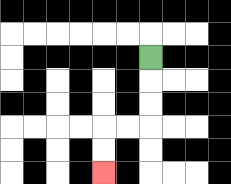{'start': '[6, 2]', 'end': '[4, 7]', 'path_directions': 'D,D,D,L,L,D,D', 'path_coordinates': '[[6, 2], [6, 3], [6, 4], [6, 5], [5, 5], [4, 5], [4, 6], [4, 7]]'}